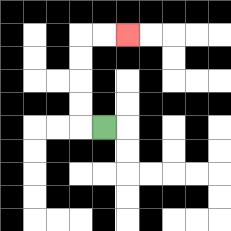{'start': '[4, 5]', 'end': '[5, 1]', 'path_directions': 'L,U,U,U,U,R,R', 'path_coordinates': '[[4, 5], [3, 5], [3, 4], [3, 3], [3, 2], [3, 1], [4, 1], [5, 1]]'}